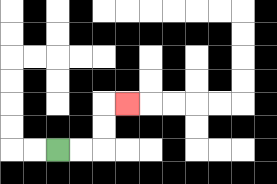{'start': '[2, 6]', 'end': '[5, 4]', 'path_directions': 'R,R,U,U,R', 'path_coordinates': '[[2, 6], [3, 6], [4, 6], [4, 5], [4, 4], [5, 4]]'}